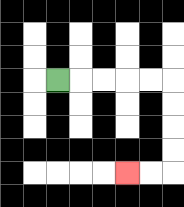{'start': '[2, 3]', 'end': '[5, 7]', 'path_directions': 'R,R,R,R,R,D,D,D,D,L,L', 'path_coordinates': '[[2, 3], [3, 3], [4, 3], [5, 3], [6, 3], [7, 3], [7, 4], [7, 5], [7, 6], [7, 7], [6, 7], [5, 7]]'}